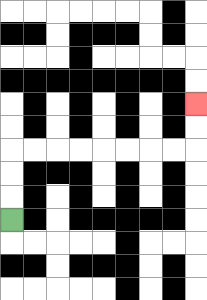{'start': '[0, 9]', 'end': '[8, 4]', 'path_directions': 'U,U,U,R,R,R,R,R,R,R,R,U,U', 'path_coordinates': '[[0, 9], [0, 8], [0, 7], [0, 6], [1, 6], [2, 6], [3, 6], [4, 6], [5, 6], [6, 6], [7, 6], [8, 6], [8, 5], [8, 4]]'}